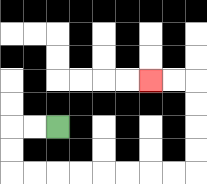{'start': '[2, 5]', 'end': '[6, 3]', 'path_directions': 'L,L,D,D,R,R,R,R,R,R,R,R,U,U,U,U,L,L', 'path_coordinates': '[[2, 5], [1, 5], [0, 5], [0, 6], [0, 7], [1, 7], [2, 7], [3, 7], [4, 7], [5, 7], [6, 7], [7, 7], [8, 7], [8, 6], [8, 5], [8, 4], [8, 3], [7, 3], [6, 3]]'}